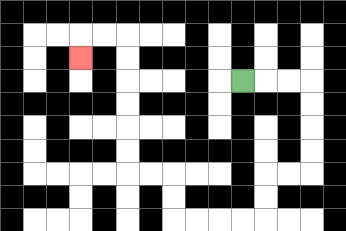{'start': '[10, 3]', 'end': '[3, 2]', 'path_directions': 'R,R,R,D,D,D,D,L,L,D,D,L,L,L,L,U,U,L,L,U,U,U,U,U,U,L,L,D', 'path_coordinates': '[[10, 3], [11, 3], [12, 3], [13, 3], [13, 4], [13, 5], [13, 6], [13, 7], [12, 7], [11, 7], [11, 8], [11, 9], [10, 9], [9, 9], [8, 9], [7, 9], [7, 8], [7, 7], [6, 7], [5, 7], [5, 6], [5, 5], [5, 4], [5, 3], [5, 2], [5, 1], [4, 1], [3, 1], [3, 2]]'}